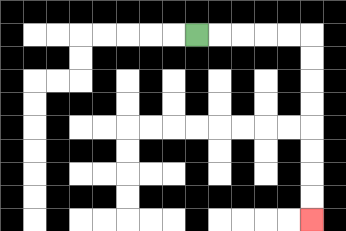{'start': '[8, 1]', 'end': '[13, 9]', 'path_directions': 'R,R,R,R,R,D,D,D,D,D,D,D,D', 'path_coordinates': '[[8, 1], [9, 1], [10, 1], [11, 1], [12, 1], [13, 1], [13, 2], [13, 3], [13, 4], [13, 5], [13, 6], [13, 7], [13, 8], [13, 9]]'}